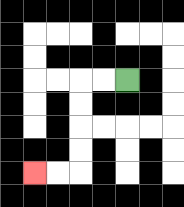{'start': '[5, 3]', 'end': '[1, 7]', 'path_directions': 'L,L,D,D,D,D,L,L', 'path_coordinates': '[[5, 3], [4, 3], [3, 3], [3, 4], [3, 5], [3, 6], [3, 7], [2, 7], [1, 7]]'}